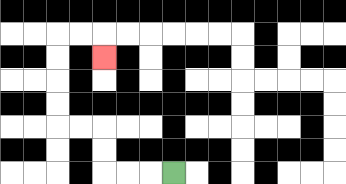{'start': '[7, 7]', 'end': '[4, 2]', 'path_directions': 'L,L,L,U,U,L,L,U,U,U,U,R,R,D', 'path_coordinates': '[[7, 7], [6, 7], [5, 7], [4, 7], [4, 6], [4, 5], [3, 5], [2, 5], [2, 4], [2, 3], [2, 2], [2, 1], [3, 1], [4, 1], [4, 2]]'}